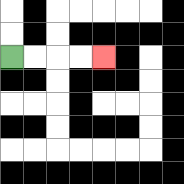{'start': '[0, 2]', 'end': '[4, 2]', 'path_directions': 'R,R,R,R', 'path_coordinates': '[[0, 2], [1, 2], [2, 2], [3, 2], [4, 2]]'}